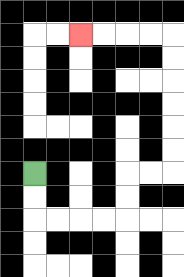{'start': '[1, 7]', 'end': '[3, 1]', 'path_directions': 'D,D,R,R,R,R,U,U,R,R,U,U,U,U,U,U,L,L,L,L', 'path_coordinates': '[[1, 7], [1, 8], [1, 9], [2, 9], [3, 9], [4, 9], [5, 9], [5, 8], [5, 7], [6, 7], [7, 7], [7, 6], [7, 5], [7, 4], [7, 3], [7, 2], [7, 1], [6, 1], [5, 1], [4, 1], [3, 1]]'}